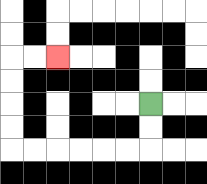{'start': '[6, 4]', 'end': '[2, 2]', 'path_directions': 'D,D,L,L,L,L,L,L,U,U,U,U,R,R', 'path_coordinates': '[[6, 4], [6, 5], [6, 6], [5, 6], [4, 6], [3, 6], [2, 6], [1, 6], [0, 6], [0, 5], [0, 4], [0, 3], [0, 2], [1, 2], [2, 2]]'}